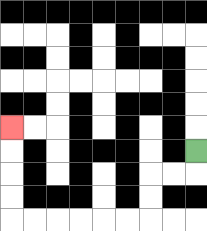{'start': '[8, 6]', 'end': '[0, 5]', 'path_directions': 'D,L,L,D,D,L,L,L,L,L,L,U,U,U,U', 'path_coordinates': '[[8, 6], [8, 7], [7, 7], [6, 7], [6, 8], [6, 9], [5, 9], [4, 9], [3, 9], [2, 9], [1, 9], [0, 9], [0, 8], [0, 7], [0, 6], [0, 5]]'}